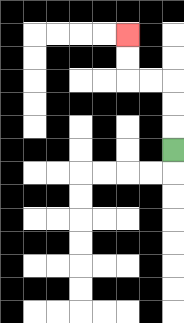{'start': '[7, 6]', 'end': '[5, 1]', 'path_directions': 'U,U,U,L,L,U,U', 'path_coordinates': '[[7, 6], [7, 5], [7, 4], [7, 3], [6, 3], [5, 3], [5, 2], [5, 1]]'}